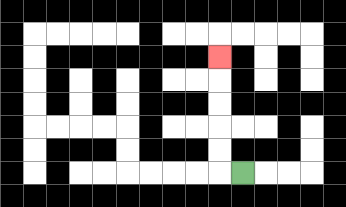{'start': '[10, 7]', 'end': '[9, 2]', 'path_directions': 'L,U,U,U,U,U', 'path_coordinates': '[[10, 7], [9, 7], [9, 6], [9, 5], [9, 4], [9, 3], [9, 2]]'}